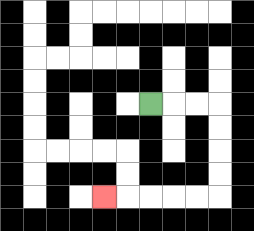{'start': '[6, 4]', 'end': '[4, 8]', 'path_directions': 'R,R,R,D,D,D,D,L,L,L,L,L', 'path_coordinates': '[[6, 4], [7, 4], [8, 4], [9, 4], [9, 5], [9, 6], [9, 7], [9, 8], [8, 8], [7, 8], [6, 8], [5, 8], [4, 8]]'}